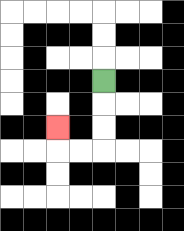{'start': '[4, 3]', 'end': '[2, 5]', 'path_directions': 'D,D,D,L,L,U', 'path_coordinates': '[[4, 3], [4, 4], [4, 5], [4, 6], [3, 6], [2, 6], [2, 5]]'}